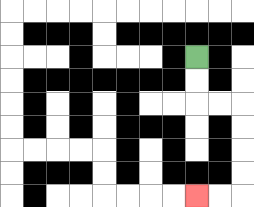{'start': '[8, 2]', 'end': '[8, 8]', 'path_directions': 'D,D,R,R,D,D,D,D,L,L', 'path_coordinates': '[[8, 2], [8, 3], [8, 4], [9, 4], [10, 4], [10, 5], [10, 6], [10, 7], [10, 8], [9, 8], [8, 8]]'}